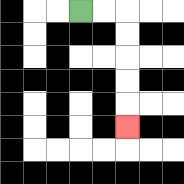{'start': '[3, 0]', 'end': '[5, 5]', 'path_directions': 'R,R,D,D,D,D,D', 'path_coordinates': '[[3, 0], [4, 0], [5, 0], [5, 1], [5, 2], [5, 3], [5, 4], [5, 5]]'}